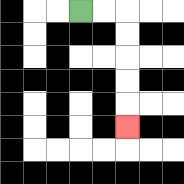{'start': '[3, 0]', 'end': '[5, 5]', 'path_directions': 'R,R,D,D,D,D,D', 'path_coordinates': '[[3, 0], [4, 0], [5, 0], [5, 1], [5, 2], [5, 3], [5, 4], [5, 5]]'}